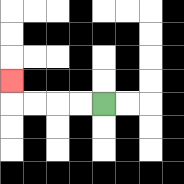{'start': '[4, 4]', 'end': '[0, 3]', 'path_directions': 'L,L,L,L,U', 'path_coordinates': '[[4, 4], [3, 4], [2, 4], [1, 4], [0, 4], [0, 3]]'}